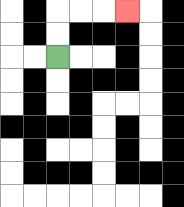{'start': '[2, 2]', 'end': '[5, 0]', 'path_directions': 'U,U,R,R,R', 'path_coordinates': '[[2, 2], [2, 1], [2, 0], [3, 0], [4, 0], [5, 0]]'}